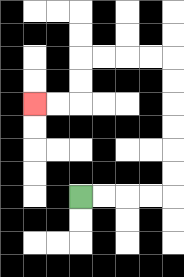{'start': '[3, 8]', 'end': '[1, 4]', 'path_directions': 'R,R,R,R,U,U,U,U,U,U,L,L,L,L,D,D,L,L', 'path_coordinates': '[[3, 8], [4, 8], [5, 8], [6, 8], [7, 8], [7, 7], [7, 6], [7, 5], [7, 4], [7, 3], [7, 2], [6, 2], [5, 2], [4, 2], [3, 2], [3, 3], [3, 4], [2, 4], [1, 4]]'}